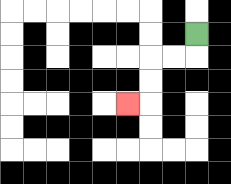{'start': '[8, 1]', 'end': '[5, 4]', 'path_directions': 'D,L,L,D,D,L', 'path_coordinates': '[[8, 1], [8, 2], [7, 2], [6, 2], [6, 3], [6, 4], [5, 4]]'}